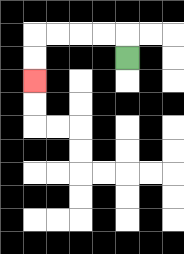{'start': '[5, 2]', 'end': '[1, 3]', 'path_directions': 'U,L,L,L,L,D,D', 'path_coordinates': '[[5, 2], [5, 1], [4, 1], [3, 1], [2, 1], [1, 1], [1, 2], [1, 3]]'}